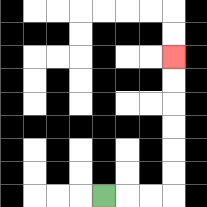{'start': '[4, 8]', 'end': '[7, 2]', 'path_directions': 'R,R,R,U,U,U,U,U,U', 'path_coordinates': '[[4, 8], [5, 8], [6, 8], [7, 8], [7, 7], [7, 6], [7, 5], [7, 4], [7, 3], [7, 2]]'}